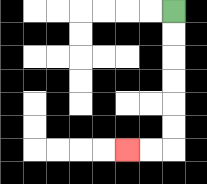{'start': '[7, 0]', 'end': '[5, 6]', 'path_directions': 'D,D,D,D,D,D,L,L', 'path_coordinates': '[[7, 0], [7, 1], [7, 2], [7, 3], [7, 4], [7, 5], [7, 6], [6, 6], [5, 6]]'}